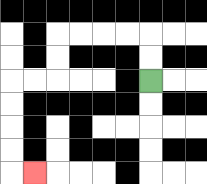{'start': '[6, 3]', 'end': '[1, 7]', 'path_directions': 'U,U,L,L,L,L,D,D,L,L,D,D,D,D,R', 'path_coordinates': '[[6, 3], [6, 2], [6, 1], [5, 1], [4, 1], [3, 1], [2, 1], [2, 2], [2, 3], [1, 3], [0, 3], [0, 4], [0, 5], [0, 6], [0, 7], [1, 7]]'}